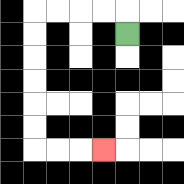{'start': '[5, 1]', 'end': '[4, 6]', 'path_directions': 'U,L,L,L,L,D,D,D,D,D,D,R,R,R', 'path_coordinates': '[[5, 1], [5, 0], [4, 0], [3, 0], [2, 0], [1, 0], [1, 1], [1, 2], [1, 3], [1, 4], [1, 5], [1, 6], [2, 6], [3, 6], [4, 6]]'}